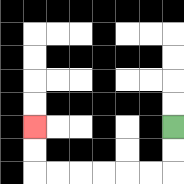{'start': '[7, 5]', 'end': '[1, 5]', 'path_directions': 'D,D,L,L,L,L,L,L,U,U', 'path_coordinates': '[[7, 5], [7, 6], [7, 7], [6, 7], [5, 7], [4, 7], [3, 7], [2, 7], [1, 7], [1, 6], [1, 5]]'}